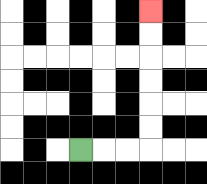{'start': '[3, 6]', 'end': '[6, 0]', 'path_directions': 'R,R,R,U,U,U,U,U,U', 'path_coordinates': '[[3, 6], [4, 6], [5, 6], [6, 6], [6, 5], [6, 4], [6, 3], [6, 2], [6, 1], [6, 0]]'}